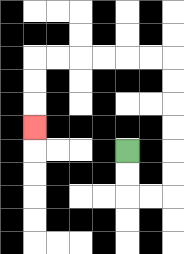{'start': '[5, 6]', 'end': '[1, 5]', 'path_directions': 'D,D,R,R,U,U,U,U,U,U,L,L,L,L,L,L,D,D,D', 'path_coordinates': '[[5, 6], [5, 7], [5, 8], [6, 8], [7, 8], [7, 7], [7, 6], [7, 5], [7, 4], [7, 3], [7, 2], [6, 2], [5, 2], [4, 2], [3, 2], [2, 2], [1, 2], [1, 3], [1, 4], [1, 5]]'}